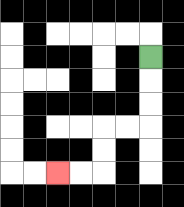{'start': '[6, 2]', 'end': '[2, 7]', 'path_directions': 'D,D,D,L,L,D,D,L,L', 'path_coordinates': '[[6, 2], [6, 3], [6, 4], [6, 5], [5, 5], [4, 5], [4, 6], [4, 7], [3, 7], [2, 7]]'}